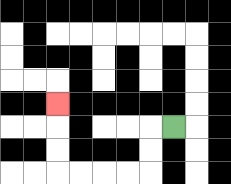{'start': '[7, 5]', 'end': '[2, 4]', 'path_directions': 'L,D,D,L,L,L,L,U,U,U', 'path_coordinates': '[[7, 5], [6, 5], [6, 6], [6, 7], [5, 7], [4, 7], [3, 7], [2, 7], [2, 6], [2, 5], [2, 4]]'}